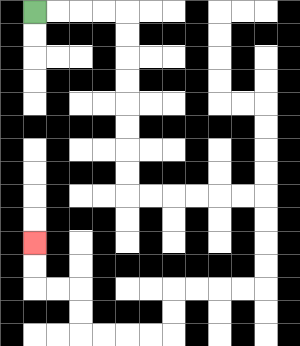{'start': '[1, 0]', 'end': '[1, 10]', 'path_directions': 'R,R,R,R,D,D,D,D,D,D,D,D,R,R,R,R,R,R,D,D,D,D,L,L,L,L,D,D,L,L,L,L,U,U,L,L,U,U', 'path_coordinates': '[[1, 0], [2, 0], [3, 0], [4, 0], [5, 0], [5, 1], [5, 2], [5, 3], [5, 4], [5, 5], [5, 6], [5, 7], [5, 8], [6, 8], [7, 8], [8, 8], [9, 8], [10, 8], [11, 8], [11, 9], [11, 10], [11, 11], [11, 12], [10, 12], [9, 12], [8, 12], [7, 12], [7, 13], [7, 14], [6, 14], [5, 14], [4, 14], [3, 14], [3, 13], [3, 12], [2, 12], [1, 12], [1, 11], [1, 10]]'}